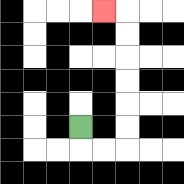{'start': '[3, 5]', 'end': '[4, 0]', 'path_directions': 'D,R,R,U,U,U,U,U,U,L', 'path_coordinates': '[[3, 5], [3, 6], [4, 6], [5, 6], [5, 5], [5, 4], [5, 3], [5, 2], [5, 1], [5, 0], [4, 0]]'}